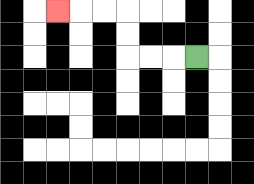{'start': '[8, 2]', 'end': '[2, 0]', 'path_directions': 'L,L,L,U,U,L,L,L', 'path_coordinates': '[[8, 2], [7, 2], [6, 2], [5, 2], [5, 1], [5, 0], [4, 0], [3, 0], [2, 0]]'}